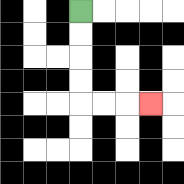{'start': '[3, 0]', 'end': '[6, 4]', 'path_directions': 'D,D,D,D,R,R,R', 'path_coordinates': '[[3, 0], [3, 1], [3, 2], [3, 3], [3, 4], [4, 4], [5, 4], [6, 4]]'}